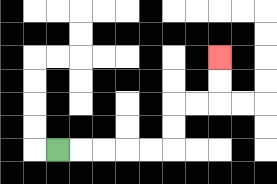{'start': '[2, 6]', 'end': '[9, 2]', 'path_directions': 'R,R,R,R,R,U,U,R,R,U,U', 'path_coordinates': '[[2, 6], [3, 6], [4, 6], [5, 6], [6, 6], [7, 6], [7, 5], [7, 4], [8, 4], [9, 4], [9, 3], [9, 2]]'}